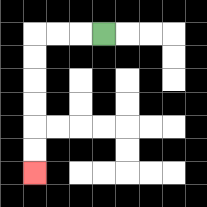{'start': '[4, 1]', 'end': '[1, 7]', 'path_directions': 'L,L,L,D,D,D,D,D,D', 'path_coordinates': '[[4, 1], [3, 1], [2, 1], [1, 1], [1, 2], [1, 3], [1, 4], [1, 5], [1, 6], [1, 7]]'}